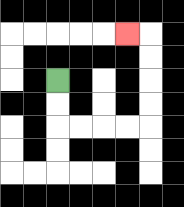{'start': '[2, 3]', 'end': '[5, 1]', 'path_directions': 'D,D,R,R,R,R,U,U,U,U,L', 'path_coordinates': '[[2, 3], [2, 4], [2, 5], [3, 5], [4, 5], [5, 5], [6, 5], [6, 4], [6, 3], [6, 2], [6, 1], [5, 1]]'}